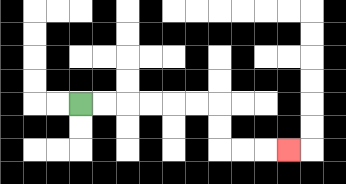{'start': '[3, 4]', 'end': '[12, 6]', 'path_directions': 'R,R,R,R,R,R,D,D,R,R,R', 'path_coordinates': '[[3, 4], [4, 4], [5, 4], [6, 4], [7, 4], [8, 4], [9, 4], [9, 5], [9, 6], [10, 6], [11, 6], [12, 6]]'}